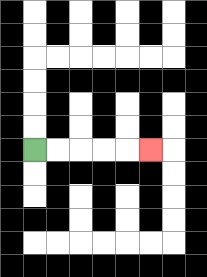{'start': '[1, 6]', 'end': '[6, 6]', 'path_directions': 'R,R,R,R,R', 'path_coordinates': '[[1, 6], [2, 6], [3, 6], [4, 6], [5, 6], [6, 6]]'}